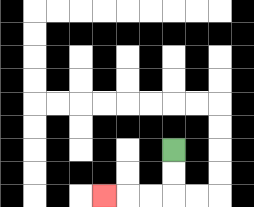{'start': '[7, 6]', 'end': '[4, 8]', 'path_directions': 'D,D,L,L,L', 'path_coordinates': '[[7, 6], [7, 7], [7, 8], [6, 8], [5, 8], [4, 8]]'}